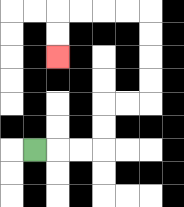{'start': '[1, 6]', 'end': '[2, 2]', 'path_directions': 'R,R,R,U,U,R,R,U,U,U,U,L,L,L,L,D,D', 'path_coordinates': '[[1, 6], [2, 6], [3, 6], [4, 6], [4, 5], [4, 4], [5, 4], [6, 4], [6, 3], [6, 2], [6, 1], [6, 0], [5, 0], [4, 0], [3, 0], [2, 0], [2, 1], [2, 2]]'}